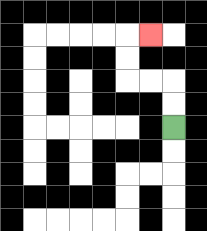{'start': '[7, 5]', 'end': '[6, 1]', 'path_directions': 'U,U,L,L,U,U,R', 'path_coordinates': '[[7, 5], [7, 4], [7, 3], [6, 3], [5, 3], [5, 2], [5, 1], [6, 1]]'}